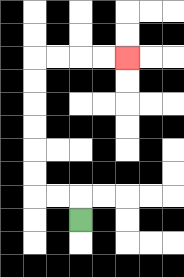{'start': '[3, 9]', 'end': '[5, 2]', 'path_directions': 'U,L,L,U,U,U,U,U,U,R,R,R,R', 'path_coordinates': '[[3, 9], [3, 8], [2, 8], [1, 8], [1, 7], [1, 6], [1, 5], [1, 4], [1, 3], [1, 2], [2, 2], [3, 2], [4, 2], [5, 2]]'}